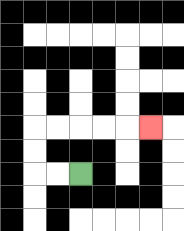{'start': '[3, 7]', 'end': '[6, 5]', 'path_directions': 'L,L,U,U,R,R,R,R,R', 'path_coordinates': '[[3, 7], [2, 7], [1, 7], [1, 6], [1, 5], [2, 5], [3, 5], [4, 5], [5, 5], [6, 5]]'}